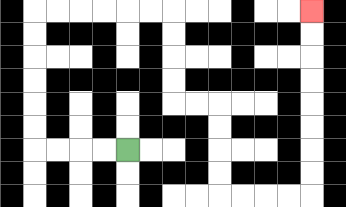{'start': '[5, 6]', 'end': '[13, 0]', 'path_directions': 'L,L,L,L,U,U,U,U,U,U,R,R,R,R,R,R,D,D,D,D,R,R,D,D,D,D,R,R,R,R,U,U,U,U,U,U,U,U', 'path_coordinates': '[[5, 6], [4, 6], [3, 6], [2, 6], [1, 6], [1, 5], [1, 4], [1, 3], [1, 2], [1, 1], [1, 0], [2, 0], [3, 0], [4, 0], [5, 0], [6, 0], [7, 0], [7, 1], [7, 2], [7, 3], [7, 4], [8, 4], [9, 4], [9, 5], [9, 6], [9, 7], [9, 8], [10, 8], [11, 8], [12, 8], [13, 8], [13, 7], [13, 6], [13, 5], [13, 4], [13, 3], [13, 2], [13, 1], [13, 0]]'}